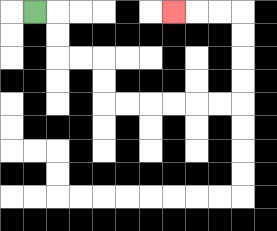{'start': '[1, 0]', 'end': '[7, 0]', 'path_directions': 'R,D,D,R,R,D,D,R,R,R,R,R,R,U,U,U,U,L,L,L', 'path_coordinates': '[[1, 0], [2, 0], [2, 1], [2, 2], [3, 2], [4, 2], [4, 3], [4, 4], [5, 4], [6, 4], [7, 4], [8, 4], [9, 4], [10, 4], [10, 3], [10, 2], [10, 1], [10, 0], [9, 0], [8, 0], [7, 0]]'}